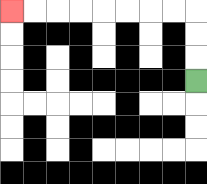{'start': '[8, 3]', 'end': '[0, 0]', 'path_directions': 'U,U,U,L,L,L,L,L,L,L,L', 'path_coordinates': '[[8, 3], [8, 2], [8, 1], [8, 0], [7, 0], [6, 0], [5, 0], [4, 0], [3, 0], [2, 0], [1, 0], [0, 0]]'}